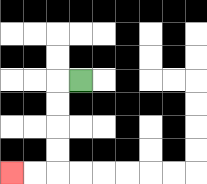{'start': '[3, 3]', 'end': '[0, 7]', 'path_directions': 'L,D,D,D,D,L,L', 'path_coordinates': '[[3, 3], [2, 3], [2, 4], [2, 5], [2, 6], [2, 7], [1, 7], [0, 7]]'}